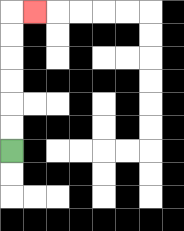{'start': '[0, 6]', 'end': '[1, 0]', 'path_directions': 'U,U,U,U,U,U,R', 'path_coordinates': '[[0, 6], [0, 5], [0, 4], [0, 3], [0, 2], [0, 1], [0, 0], [1, 0]]'}